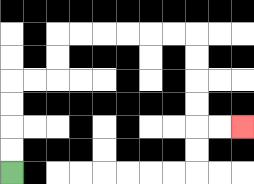{'start': '[0, 7]', 'end': '[10, 5]', 'path_directions': 'U,U,U,U,R,R,U,U,R,R,R,R,R,R,D,D,D,D,R,R', 'path_coordinates': '[[0, 7], [0, 6], [0, 5], [0, 4], [0, 3], [1, 3], [2, 3], [2, 2], [2, 1], [3, 1], [4, 1], [5, 1], [6, 1], [7, 1], [8, 1], [8, 2], [8, 3], [8, 4], [8, 5], [9, 5], [10, 5]]'}